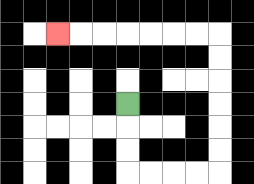{'start': '[5, 4]', 'end': '[2, 1]', 'path_directions': 'D,D,D,R,R,R,R,U,U,U,U,U,U,L,L,L,L,L,L,L', 'path_coordinates': '[[5, 4], [5, 5], [5, 6], [5, 7], [6, 7], [7, 7], [8, 7], [9, 7], [9, 6], [9, 5], [9, 4], [9, 3], [9, 2], [9, 1], [8, 1], [7, 1], [6, 1], [5, 1], [4, 1], [3, 1], [2, 1]]'}